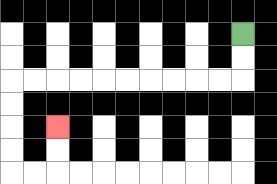{'start': '[10, 1]', 'end': '[2, 5]', 'path_directions': 'D,D,L,L,L,L,L,L,L,L,L,L,D,D,D,D,R,R,U,U', 'path_coordinates': '[[10, 1], [10, 2], [10, 3], [9, 3], [8, 3], [7, 3], [6, 3], [5, 3], [4, 3], [3, 3], [2, 3], [1, 3], [0, 3], [0, 4], [0, 5], [0, 6], [0, 7], [1, 7], [2, 7], [2, 6], [2, 5]]'}